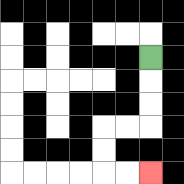{'start': '[6, 2]', 'end': '[6, 7]', 'path_directions': 'D,D,D,L,L,D,D,R,R', 'path_coordinates': '[[6, 2], [6, 3], [6, 4], [6, 5], [5, 5], [4, 5], [4, 6], [4, 7], [5, 7], [6, 7]]'}